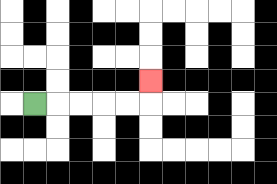{'start': '[1, 4]', 'end': '[6, 3]', 'path_directions': 'R,R,R,R,R,U', 'path_coordinates': '[[1, 4], [2, 4], [3, 4], [4, 4], [5, 4], [6, 4], [6, 3]]'}